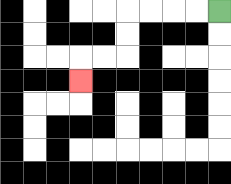{'start': '[9, 0]', 'end': '[3, 3]', 'path_directions': 'L,L,L,L,D,D,L,L,D', 'path_coordinates': '[[9, 0], [8, 0], [7, 0], [6, 0], [5, 0], [5, 1], [5, 2], [4, 2], [3, 2], [3, 3]]'}